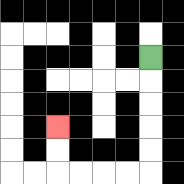{'start': '[6, 2]', 'end': '[2, 5]', 'path_directions': 'D,D,D,D,D,L,L,L,L,U,U', 'path_coordinates': '[[6, 2], [6, 3], [6, 4], [6, 5], [6, 6], [6, 7], [5, 7], [4, 7], [3, 7], [2, 7], [2, 6], [2, 5]]'}